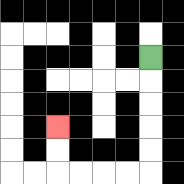{'start': '[6, 2]', 'end': '[2, 5]', 'path_directions': 'D,D,D,D,D,L,L,L,L,U,U', 'path_coordinates': '[[6, 2], [6, 3], [6, 4], [6, 5], [6, 6], [6, 7], [5, 7], [4, 7], [3, 7], [2, 7], [2, 6], [2, 5]]'}